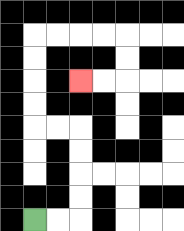{'start': '[1, 9]', 'end': '[3, 3]', 'path_directions': 'R,R,U,U,U,U,L,L,U,U,U,U,R,R,R,R,D,D,L,L', 'path_coordinates': '[[1, 9], [2, 9], [3, 9], [3, 8], [3, 7], [3, 6], [3, 5], [2, 5], [1, 5], [1, 4], [1, 3], [1, 2], [1, 1], [2, 1], [3, 1], [4, 1], [5, 1], [5, 2], [5, 3], [4, 3], [3, 3]]'}